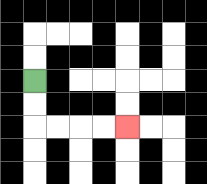{'start': '[1, 3]', 'end': '[5, 5]', 'path_directions': 'D,D,R,R,R,R', 'path_coordinates': '[[1, 3], [1, 4], [1, 5], [2, 5], [3, 5], [4, 5], [5, 5]]'}